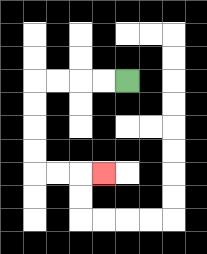{'start': '[5, 3]', 'end': '[4, 7]', 'path_directions': 'L,L,L,L,D,D,D,D,R,R,R', 'path_coordinates': '[[5, 3], [4, 3], [3, 3], [2, 3], [1, 3], [1, 4], [1, 5], [1, 6], [1, 7], [2, 7], [3, 7], [4, 7]]'}